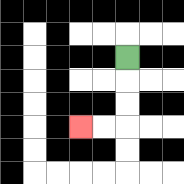{'start': '[5, 2]', 'end': '[3, 5]', 'path_directions': 'D,D,D,L,L', 'path_coordinates': '[[5, 2], [5, 3], [5, 4], [5, 5], [4, 5], [3, 5]]'}